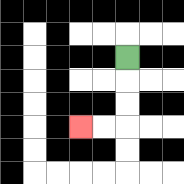{'start': '[5, 2]', 'end': '[3, 5]', 'path_directions': 'D,D,D,L,L', 'path_coordinates': '[[5, 2], [5, 3], [5, 4], [5, 5], [4, 5], [3, 5]]'}